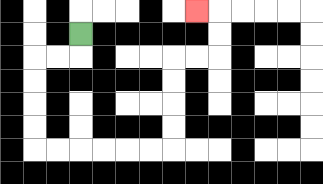{'start': '[3, 1]', 'end': '[8, 0]', 'path_directions': 'D,L,L,D,D,D,D,R,R,R,R,R,R,U,U,U,U,R,R,U,U,L', 'path_coordinates': '[[3, 1], [3, 2], [2, 2], [1, 2], [1, 3], [1, 4], [1, 5], [1, 6], [2, 6], [3, 6], [4, 6], [5, 6], [6, 6], [7, 6], [7, 5], [7, 4], [7, 3], [7, 2], [8, 2], [9, 2], [9, 1], [9, 0], [8, 0]]'}